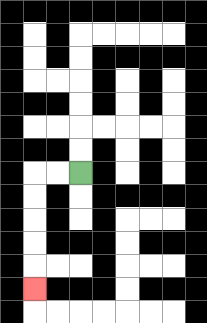{'start': '[3, 7]', 'end': '[1, 12]', 'path_directions': 'L,L,D,D,D,D,D', 'path_coordinates': '[[3, 7], [2, 7], [1, 7], [1, 8], [1, 9], [1, 10], [1, 11], [1, 12]]'}